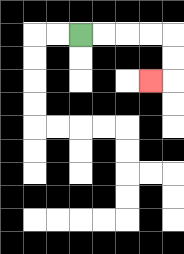{'start': '[3, 1]', 'end': '[6, 3]', 'path_directions': 'R,R,R,R,D,D,L', 'path_coordinates': '[[3, 1], [4, 1], [5, 1], [6, 1], [7, 1], [7, 2], [7, 3], [6, 3]]'}